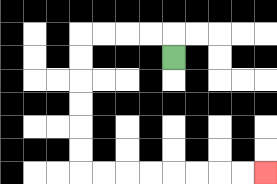{'start': '[7, 2]', 'end': '[11, 7]', 'path_directions': 'U,L,L,L,L,D,D,D,D,D,D,R,R,R,R,R,R,R,R', 'path_coordinates': '[[7, 2], [7, 1], [6, 1], [5, 1], [4, 1], [3, 1], [3, 2], [3, 3], [3, 4], [3, 5], [3, 6], [3, 7], [4, 7], [5, 7], [6, 7], [7, 7], [8, 7], [9, 7], [10, 7], [11, 7]]'}